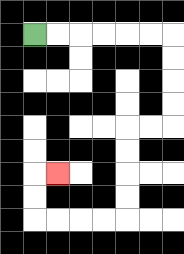{'start': '[1, 1]', 'end': '[2, 7]', 'path_directions': 'R,R,R,R,R,R,D,D,D,D,L,L,D,D,D,D,L,L,L,L,U,U,R', 'path_coordinates': '[[1, 1], [2, 1], [3, 1], [4, 1], [5, 1], [6, 1], [7, 1], [7, 2], [7, 3], [7, 4], [7, 5], [6, 5], [5, 5], [5, 6], [5, 7], [5, 8], [5, 9], [4, 9], [3, 9], [2, 9], [1, 9], [1, 8], [1, 7], [2, 7]]'}